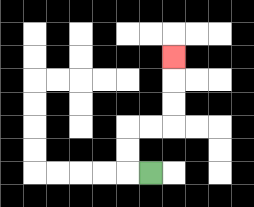{'start': '[6, 7]', 'end': '[7, 2]', 'path_directions': 'L,U,U,R,R,U,U,U', 'path_coordinates': '[[6, 7], [5, 7], [5, 6], [5, 5], [6, 5], [7, 5], [7, 4], [7, 3], [7, 2]]'}